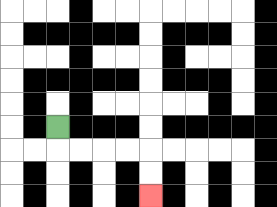{'start': '[2, 5]', 'end': '[6, 8]', 'path_directions': 'D,R,R,R,R,D,D', 'path_coordinates': '[[2, 5], [2, 6], [3, 6], [4, 6], [5, 6], [6, 6], [6, 7], [6, 8]]'}